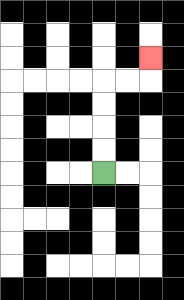{'start': '[4, 7]', 'end': '[6, 2]', 'path_directions': 'U,U,U,U,R,R,U', 'path_coordinates': '[[4, 7], [4, 6], [4, 5], [4, 4], [4, 3], [5, 3], [6, 3], [6, 2]]'}